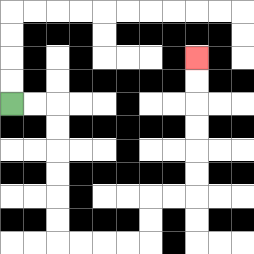{'start': '[0, 4]', 'end': '[8, 2]', 'path_directions': 'R,R,D,D,D,D,D,D,R,R,R,R,U,U,R,R,U,U,U,U,U,U', 'path_coordinates': '[[0, 4], [1, 4], [2, 4], [2, 5], [2, 6], [2, 7], [2, 8], [2, 9], [2, 10], [3, 10], [4, 10], [5, 10], [6, 10], [6, 9], [6, 8], [7, 8], [8, 8], [8, 7], [8, 6], [8, 5], [8, 4], [8, 3], [8, 2]]'}